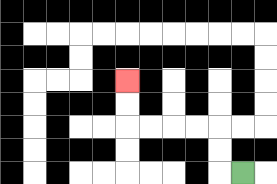{'start': '[10, 7]', 'end': '[5, 3]', 'path_directions': 'L,U,U,L,L,L,L,U,U', 'path_coordinates': '[[10, 7], [9, 7], [9, 6], [9, 5], [8, 5], [7, 5], [6, 5], [5, 5], [5, 4], [5, 3]]'}